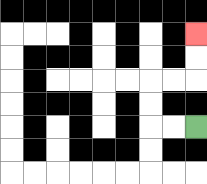{'start': '[8, 5]', 'end': '[8, 1]', 'path_directions': 'L,L,U,U,R,R,U,U', 'path_coordinates': '[[8, 5], [7, 5], [6, 5], [6, 4], [6, 3], [7, 3], [8, 3], [8, 2], [8, 1]]'}